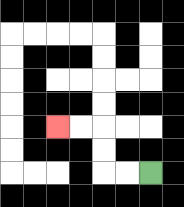{'start': '[6, 7]', 'end': '[2, 5]', 'path_directions': 'L,L,U,U,L,L', 'path_coordinates': '[[6, 7], [5, 7], [4, 7], [4, 6], [4, 5], [3, 5], [2, 5]]'}